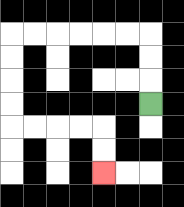{'start': '[6, 4]', 'end': '[4, 7]', 'path_directions': 'U,U,U,L,L,L,L,L,L,D,D,D,D,R,R,R,R,D,D', 'path_coordinates': '[[6, 4], [6, 3], [6, 2], [6, 1], [5, 1], [4, 1], [3, 1], [2, 1], [1, 1], [0, 1], [0, 2], [0, 3], [0, 4], [0, 5], [1, 5], [2, 5], [3, 5], [4, 5], [4, 6], [4, 7]]'}